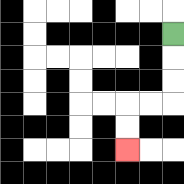{'start': '[7, 1]', 'end': '[5, 6]', 'path_directions': 'D,D,D,L,L,D,D', 'path_coordinates': '[[7, 1], [7, 2], [7, 3], [7, 4], [6, 4], [5, 4], [5, 5], [5, 6]]'}